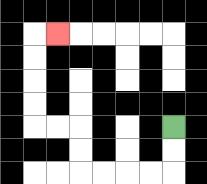{'start': '[7, 5]', 'end': '[2, 1]', 'path_directions': 'D,D,L,L,L,L,U,U,L,L,U,U,U,U,R', 'path_coordinates': '[[7, 5], [7, 6], [7, 7], [6, 7], [5, 7], [4, 7], [3, 7], [3, 6], [3, 5], [2, 5], [1, 5], [1, 4], [1, 3], [1, 2], [1, 1], [2, 1]]'}